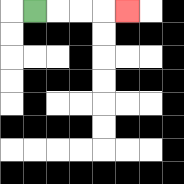{'start': '[1, 0]', 'end': '[5, 0]', 'path_directions': 'R,R,R,R', 'path_coordinates': '[[1, 0], [2, 0], [3, 0], [4, 0], [5, 0]]'}